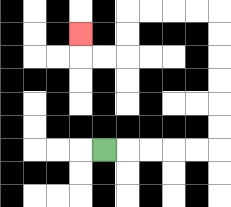{'start': '[4, 6]', 'end': '[3, 1]', 'path_directions': 'R,R,R,R,R,U,U,U,U,U,U,L,L,L,L,D,D,L,L,U', 'path_coordinates': '[[4, 6], [5, 6], [6, 6], [7, 6], [8, 6], [9, 6], [9, 5], [9, 4], [9, 3], [9, 2], [9, 1], [9, 0], [8, 0], [7, 0], [6, 0], [5, 0], [5, 1], [5, 2], [4, 2], [3, 2], [3, 1]]'}